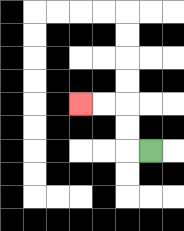{'start': '[6, 6]', 'end': '[3, 4]', 'path_directions': 'L,U,U,L,L', 'path_coordinates': '[[6, 6], [5, 6], [5, 5], [5, 4], [4, 4], [3, 4]]'}